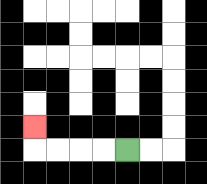{'start': '[5, 6]', 'end': '[1, 5]', 'path_directions': 'L,L,L,L,U', 'path_coordinates': '[[5, 6], [4, 6], [3, 6], [2, 6], [1, 6], [1, 5]]'}